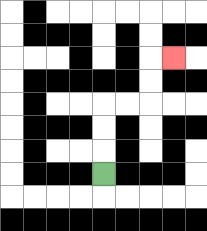{'start': '[4, 7]', 'end': '[7, 2]', 'path_directions': 'U,U,U,R,R,U,U,R', 'path_coordinates': '[[4, 7], [4, 6], [4, 5], [4, 4], [5, 4], [6, 4], [6, 3], [6, 2], [7, 2]]'}